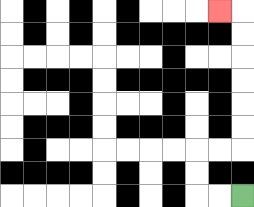{'start': '[10, 8]', 'end': '[9, 0]', 'path_directions': 'L,L,U,U,R,R,U,U,U,U,U,U,L', 'path_coordinates': '[[10, 8], [9, 8], [8, 8], [8, 7], [8, 6], [9, 6], [10, 6], [10, 5], [10, 4], [10, 3], [10, 2], [10, 1], [10, 0], [9, 0]]'}